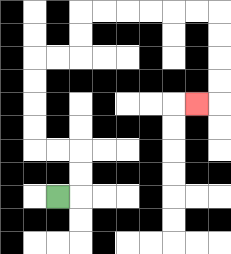{'start': '[2, 8]', 'end': '[8, 4]', 'path_directions': 'R,U,U,L,L,U,U,U,U,R,R,U,U,R,R,R,R,R,R,D,D,D,D,L', 'path_coordinates': '[[2, 8], [3, 8], [3, 7], [3, 6], [2, 6], [1, 6], [1, 5], [1, 4], [1, 3], [1, 2], [2, 2], [3, 2], [3, 1], [3, 0], [4, 0], [5, 0], [6, 0], [7, 0], [8, 0], [9, 0], [9, 1], [9, 2], [9, 3], [9, 4], [8, 4]]'}